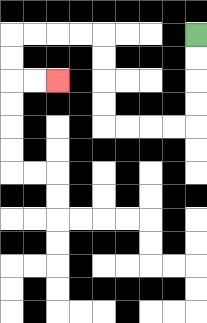{'start': '[8, 1]', 'end': '[2, 3]', 'path_directions': 'D,D,D,D,L,L,L,L,U,U,U,U,L,L,L,L,D,D,R,R', 'path_coordinates': '[[8, 1], [8, 2], [8, 3], [8, 4], [8, 5], [7, 5], [6, 5], [5, 5], [4, 5], [4, 4], [4, 3], [4, 2], [4, 1], [3, 1], [2, 1], [1, 1], [0, 1], [0, 2], [0, 3], [1, 3], [2, 3]]'}